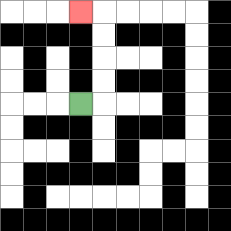{'start': '[3, 4]', 'end': '[3, 0]', 'path_directions': 'R,U,U,U,U,L', 'path_coordinates': '[[3, 4], [4, 4], [4, 3], [4, 2], [4, 1], [4, 0], [3, 0]]'}